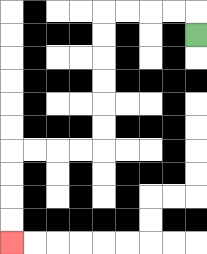{'start': '[8, 1]', 'end': '[0, 10]', 'path_directions': 'U,L,L,L,L,D,D,D,D,D,D,L,L,L,L,D,D,D,D', 'path_coordinates': '[[8, 1], [8, 0], [7, 0], [6, 0], [5, 0], [4, 0], [4, 1], [4, 2], [4, 3], [4, 4], [4, 5], [4, 6], [3, 6], [2, 6], [1, 6], [0, 6], [0, 7], [0, 8], [0, 9], [0, 10]]'}